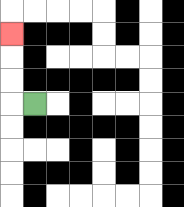{'start': '[1, 4]', 'end': '[0, 1]', 'path_directions': 'L,U,U,U', 'path_coordinates': '[[1, 4], [0, 4], [0, 3], [0, 2], [0, 1]]'}